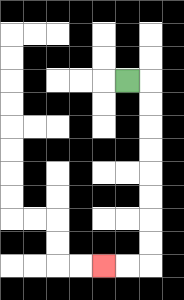{'start': '[5, 3]', 'end': '[4, 11]', 'path_directions': 'R,D,D,D,D,D,D,D,D,L,L', 'path_coordinates': '[[5, 3], [6, 3], [6, 4], [6, 5], [6, 6], [6, 7], [6, 8], [6, 9], [6, 10], [6, 11], [5, 11], [4, 11]]'}